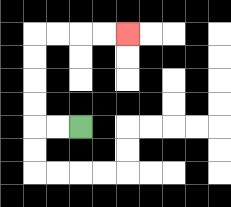{'start': '[3, 5]', 'end': '[5, 1]', 'path_directions': 'L,L,U,U,U,U,R,R,R,R', 'path_coordinates': '[[3, 5], [2, 5], [1, 5], [1, 4], [1, 3], [1, 2], [1, 1], [2, 1], [3, 1], [4, 1], [5, 1]]'}